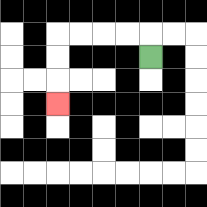{'start': '[6, 2]', 'end': '[2, 4]', 'path_directions': 'U,L,L,L,L,D,D,D', 'path_coordinates': '[[6, 2], [6, 1], [5, 1], [4, 1], [3, 1], [2, 1], [2, 2], [2, 3], [2, 4]]'}